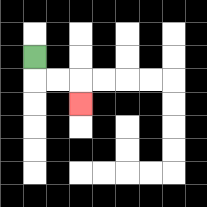{'start': '[1, 2]', 'end': '[3, 4]', 'path_directions': 'D,R,R,D', 'path_coordinates': '[[1, 2], [1, 3], [2, 3], [3, 3], [3, 4]]'}